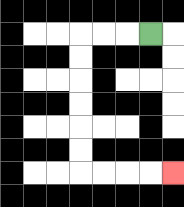{'start': '[6, 1]', 'end': '[7, 7]', 'path_directions': 'L,L,L,D,D,D,D,D,D,R,R,R,R', 'path_coordinates': '[[6, 1], [5, 1], [4, 1], [3, 1], [3, 2], [3, 3], [3, 4], [3, 5], [3, 6], [3, 7], [4, 7], [5, 7], [6, 7], [7, 7]]'}